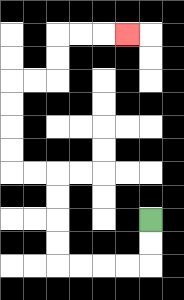{'start': '[6, 9]', 'end': '[5, 1]', 'path_directions': 'D,D,L,L,L,L,U,U,U,U,L,L,U,U,U,U,R,R,U,U,R,R,R', 'path_coordinates': '[[6, 9], [6, 10], [6, 11], [5, 11], [4, 11], [3, 11], [2, 11], [2, 10], [2, 9], [2, 8], [2, 7], [1, 7], [0, 7], [0, 6], [0, 5], [0, 4], [0, 3], [1, 3], [2, 3], [2, 2], [2, 1], [3, 1], [4, 1], [5, 1]]'}